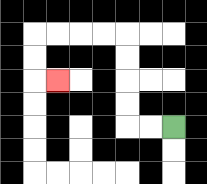{'start': '[7, 5]', 'end': '[2, 3]', 'path_directions': 'L,L,U,U,U,U,L,L,L,L,D,D,R', 'path_coordinates': '[[7, 5], [6, 5], [5, 5], [5, 4], [5, 3], [5, 2], [5, 1], [4, 1], [3, 1], [2, 1], [1, 1], [1, 2], [1, 3], [2, 3]]'}